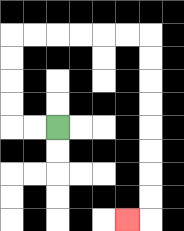{'start': '[2, 5]', 'end': '[5, 9]', 'path_directions': 'L,L,U,U,U,U,R,R,R,R,R,R,D,D,D,D,D,D,D,D,L', 'path_coordinates': '[[2, 5], [1, 5], [0, 5], [0, 4], [0, 3], [0, 2], [0, 1], [1, 1], [2, 1], [3, 1], [4, 1], [5, 1], [6, 1], [6, 2], [6, 3], [6, 4], [6, 5], [6, 6], [6, 7], [6, 8], [6, 9], [5, 9]]'}